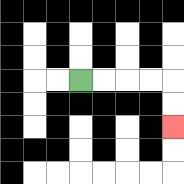{'start': '[3, 3]', 'end': '[7, 5]', 'path_directions': 'R,R,R,R,D,D', 'path_coordinates': '[[3, 3], [4, 3], [5, 3], [6, 3], [7, 3], [7, 4], [7, 5]]'}